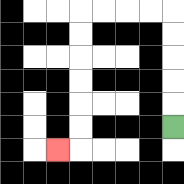{'start': '[7, 5]', 'end': '[2, 6]', 'path_directions': 'U,U,U,U,U,L,L,L,L,D,D,D,D,D,D,L', 'path_coordinates': '[[7, 5], [7, 4], [7, 3], [7, 2], [7, 1], [7, 0], [6, 0], [5, 0], [4, 0], [3, 0], [3, 1], [3, 2], [3, 3], [3, 4], [3, 5], [3, 6], [2, 6]]'}